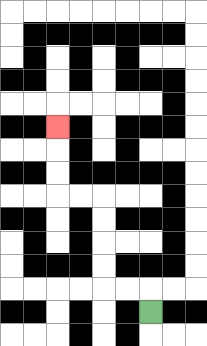{'start': '[6, 13]', 'end': '[2, 5]', 'path_directions': 'U,L,L,U,U,U,U,L,L,U,U,U', 'path_coordinates': '[[6, 13], [6, 12], [5, 12], [4, 12], [4, 11], [4, 10], [4, 9], [4, 8], [3, 8], [2, 8], [2, 7], [2, 6], [2, 5]]'}